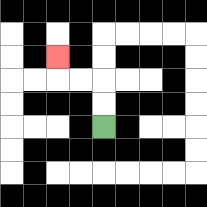{'start': '[4, 5]', 'end': '[2, 2]', 'path_directions': 'U,U,L,L,U', 'path_coordinates': '[[4, 5], [4, 4], [4, 3], [3, 3], [2, 3], [2, 2]]'}